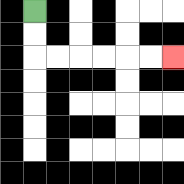{'start': '[1, 0]', 'end': '[7, 2]', 'path_directions': 'D,D,R,R,R,R,R,R', 'path_coordinates': '[[1, 0], [1, 1], [1, 2], [2, 2], [3, 2], [4, 2], [5, 2], [6, 2], [7, 2]]'}